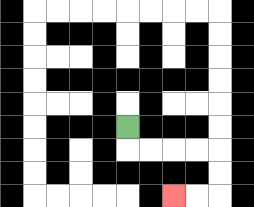{'start': '[5, 5]', 'end': '[7, 8]', 'path_directions': 'D,R,R,R,R,D,D,L,L', 'path_coordinates': '[[5, 5], [5, 6], [6, 6], [7, 6], [8, 6], [9, 6], [9, 7], [9, 8], [8, 8], [7, 8]]'}